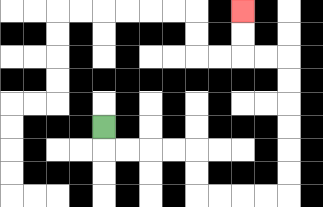{'start': '[4, 5]', 'end': '[10, 0]', 'path_directions': 'D,R,R,R,R,D,D,R,R,R,R,U,U,U,U,U,U,L,L,U,U', 'path_coordinates': '[[4, 5], [4, 6], [5, 6], [6, 6], [7, 6], [8, 6], [8, 7], [8, 8], [9, 8], [10, 8], [11, 8], [12, 8], [12, 7], [12, 6], [12, 5], [12, 4], [12, 3], [12, 2], [11, 2], [10, 2], [10, 1], [10, 0]]'}